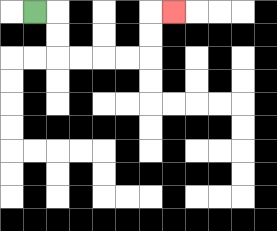{'start': '[1, 0]', 'end': '[7, 0]', 'path_directions': 'R,D,D,R,R,R,R,U,U,R', 'path_coordinates': '[[1, 0], [2, 0], [2, 1], [2, 2], [3, 2], [4, 2], [5, 2], [6, 2], [6, 1], [6, 0], [7, 0]]'}